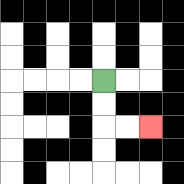{'start': '[4, 3]', 'end': '[6, 5]', 'path_directions': 'D,D,R,R', 'path_coordinates': '[[4, 3], [4, 4], [4, 5], [5, 5], [6, 5]]'}